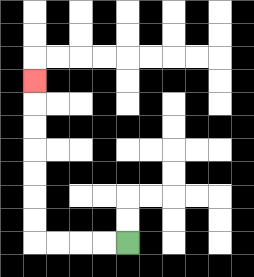{'start': '[5, 10]', 'end': '[1, 3]', 'path_directions': 'L,L,L,L,U,U,U,U,U,U,U', 'path_coordinates': '[[5, 10], [4, 10], [3, 10], [2, 10], [1, 10], [1, 9], [1, 8], [1, 7], [1, 6], [1, 5], [1, 4], [1, 3]]'}